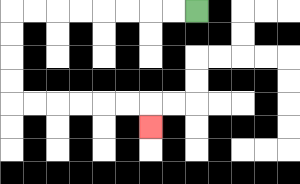{'start': '[8, 0]', 'end': '[6, 5]', 'path_directions': 'L,L,L,L,L,L,L,L,D,D,D,D,R,R,R,R,R,R,D', 'path_coordinates': '[[8, 0], [7, 0], [6, 0], [5, 0], [4, 0], [3, 0], [2, 0], [1, 0], [0, 0], [0, 1], [0, 2], [0, 3], [0, 4], [1, 4], [2, 4], [3, 4], [4, 4], [5, 4], [6, 4], [6, 5]]'}